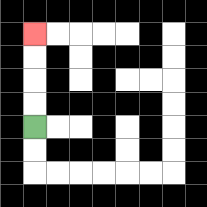{'start': '[1, 5]', 'end': '[1, 1]', 'path_directions': 'U,U,U,U', 'path_coordinates': '[[1, 5], [1, 4], [1, 3], [1, 2], [1, 1]]'}